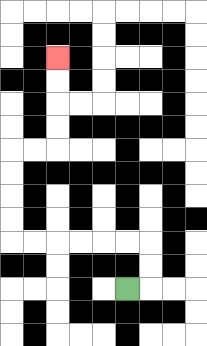{'start': '[5, 12]', 'end': '[2, 2]', 'path_directions': 'R,U,U,L,L,L,L,L,L,U,U,U,U,R,R,U,U,U,U', 'path_coordinates': '[[5, 12], [6, 12], [6, 11], [6, 10], [5, 10], [4, 10], [3, 10], [2, 10], [1, 10], [0, 10], [0, 9], [0, 8], [0, 7], [0, 6], [1, 6], [2, 6], [2, 5], [2, 4], [2, 3], [2, 2]]'}